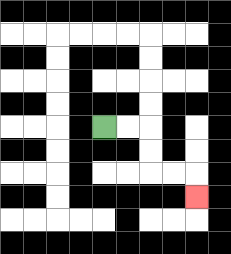{'start': '[4, 5]', 'end': '[8, 8]', 'path_directions': 'R,R,D,D,R,R,D', 'path_coordinates': '[[4, 5], [5, 5], [6, 5], [6, 6], [6, 7], [7, 7], [8, 7], [8, 8]]'}